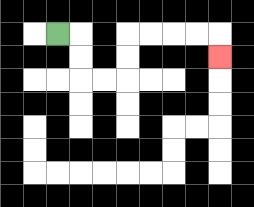{'start': '[2, 1]', 'end': '[9, 2]', 'path_directions': 'R,D,D,R,R,U,U,R,R,R,R,D', 'path_coordinates': '[[2, 1], [3, 1], [3, 2], [3, 3], [4, 3], [5, 3], [5, 2], [5, 1], [6, 1], [7, 1], [8, 1], [9, 1], [9, 2]]'}